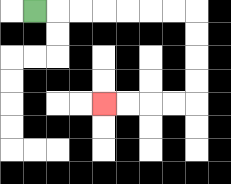{'start': '[1, 0]', 'end': '[4, 4]', 'path_directions': 'R,R,R,R,R,R,R,D,D,D,D,L,L,L,L', 'path_coordinates': '[[1, 0], [2, 0], [3, 0], [4, 0], [5, 0], [6, 0], [7, 0], [8, 0], [8, 1], [8, 2], [8, 3], [8, 4], [7, 4], [6, 4], [5, 4], [4, 4]]'}